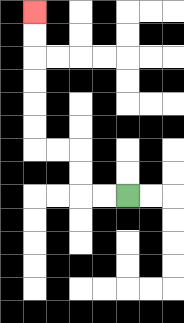{'start': '[5, 8]', 'end': '[1, 0]', 'path_directions': 'L,L,U,U,L,L,U,U,U,U,U,U', 'path_coordinates': '[[5, 8], [4, 8], [3, 8], [3, 7], [3, 6], [2, 6], [1, 6], [1, 5], [1, 4], [1, 3], [1, 2], [1, 1], [1, 0]]'}